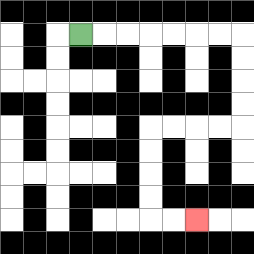{'start': '[3, 1]', 'end': '[8, 9]', 'path_directions': 'R,R,R,R,R,R,R,D,D,D,D,L,L,L,L,D,D,D,D,R,R', 'path_coordinates': '[[3, 1], [4, 1], [5, 1], [6, 1], [7, 1], [8, 1], [9, 1], [10, 1], [10, 2], [10, 3], [10, 4], [10, 5], [9, 5], [8, 5], [7, 5], [6, 5], [6, 6], [6, 7], [6, 8], [6, 9], [7, 9], [8, 9]]'}